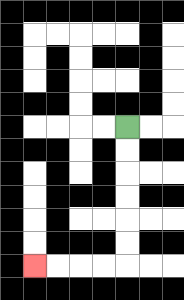{'start': '[5, 5]', 'end': '[1, 11]', 'path_directions': 'D,D,D,D,D,D,L,L,L,L', 'path_coordinates': '[[5, 5], [5, 6], [5, 7], [5, 8], [5, 9], [5, 10], [5, 11], [4, 11], [3, 11], [2, 11], [1, 11]]'}